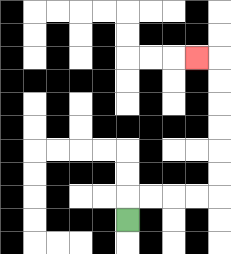{'start': '[5, 9]', 'end': '[8, 2]', 'path_directions': 'U,R,R,R,R,U,U,U,U,U,U,L', 'path_coordinates': '[[5, 9], [5, 8], [6, 8], [7, 8], [8, 8], [9, 8], [9, 7], [9, 6], [9, 5], [9, 4], [9, 3], [9, 2], [8, 2]]'}